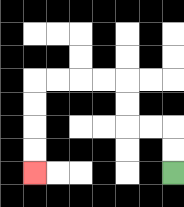{'start': '[7, 7]', 'end': '[1, 7]', 'path_directions': 'U,U,L,L,U,U,L,L,L,L,D,D,D,D', 'path_coordinates': '[[7, 7], [7, 6], [7, 5], [6, 5], [5, 5], [5, 4], [5, 3], [4, 3], [3, 3], [2, 3], [1, 3], [1, 4], [1, 5], [1, 6], [1, 7]]'}